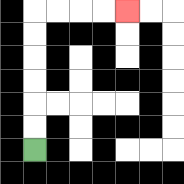{'start': '[1, 6]', 'end': '[5, 0]', 'path_directions': 'U,U,U,U,U,U,R,R,R,R', 'path_coordinates': '[[1, 6], [1, 5], [1, 4], [1, 3], [1, 2], [1, 1], [1, 0], [2, 0], [3, 0], [4, 0], [5, 0]]'}